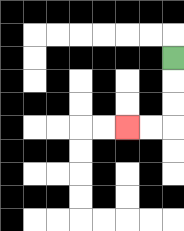{'start': '[7, 2]', 'end': '[5, 5]', 'path_directions': 'D,D,D,L,L', 'path_coordinates': '[[7, 2], [7, 3], [7, 4], [7, 5], [6, 5], [5, 5]]'}